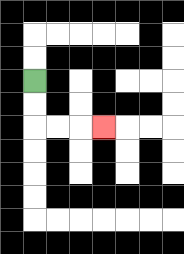{'start': '[1, 3]', 'end': '[4, 5]', 'path_directions': 'D,D,R,R,R', 'path_coordinates': '[[1, 3], [1, 4], [1, 5], [2, 5], [3, 5], [4, 5]]'}